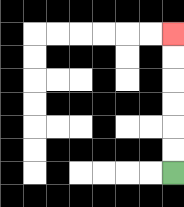{'start': '[7, 7]', 'end': '[7, 1]', 'path_directions': 'U,U,U,U,U,U', 'path_coordinates': '[[7, 7], [7, 6], [7, 5], [7, 4], [7, 3], [7, 2], [7, 1]]'}